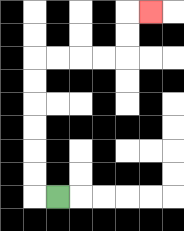{'start': '[2, 8]', 'end': '[6, 0]', 'path_directions': 'L,U,U,U,U,U,U,R,R,R,R,U,U,R', 'path_coordinates': '[[2, 8], [1, 8], [1, 7], [1, 6], [1, 5], [1, 4], [1, 3], [1, 2], [2, 2], [3, 2], [4, 2], [5, 2], [5, 1], [5, 0], [6, 0]]'}